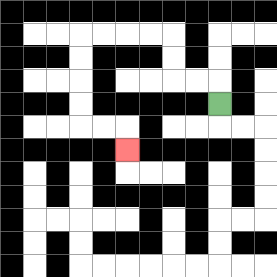{'start': '[9, 4]', 'end': '[5, 6]', 'path_directions': 'U,L,L,U,U,L,L,L,L,D,D,D,D,R,R,D', 'path_coordinates': '[[9, 4], [9, 3], [8, 3], [7, 3], [7, 2], [7, 1], [6, 1], [5, 1], [4, 1], [3, 1], [3, 2], [3, 3], [3, 4], [3, 5], [4, 5], [5, 5], [5, 6]]'}